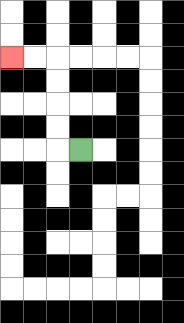{'start': '[3, 6]', 'end': '[0, 2]', 'path_directions': 'L,U,U,U,U,L,L', 'path_coordinates': '[[3, 6], [2, 6], [2, 5], [2, 4], [2, 3], [2, 2], [1, 2], [0, 2]]'}